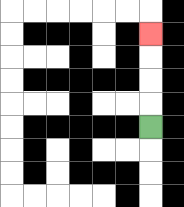{'start': '[6, 5]', 'end': '[6, 1]', 'path_directions': 'U,U,U,U', 'path_coordinates': '[[6, 5], [6, 4], [6, 3], [6, 2], [6, 1]]'}